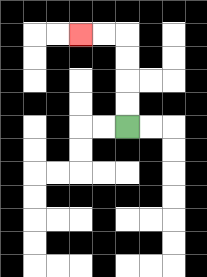{'start': '[5, 5]', 'end': '[3, 1]', 'path_directions': 'U,U,U,U,L,L', 'path_coordinates': '[[5, 5], [5, 4], [5, 3], [5, 2], [5, 1], [4, 1], [3, 1]]'}